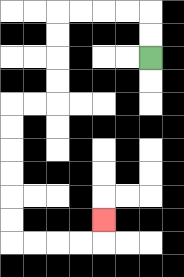{'start': '[6, 2]', 'end': '[4, 9]', 'path_directions': 'U,U,L,L,L,L,D,D,D,D,L,L,D,D,D,D,D,D,R,R,R,R,U', 'path_coordinates': '[[6, 2], [6, 1], [6, 0], [5, 0], [4, 0], [3, 0], [2, 0], [2, 1], [2, 2], [2, 3], [2, 4], [1, 4], [0, 4], [0, 5], [0, 6], [0, 7], [0, 8], [0, 9], [0, 10], [1, 10], [2, 10], [3, 10], [4, 10], [4, 9]]'}